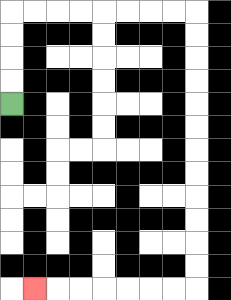{'start': '[0, 4]', 'end': '[1, 12]', 'path_directions': 'U,U,U,U,R,R,R,R,R,R,R,R,D,D,D,D,D,D,D,D,D,D,D,D,L,L,L,L,L,L,L', 'path_coordinates': '[[0, 4], [0, 3], [0, 2], [0, 1], [0, 0], [1, 0], [2, 0], [3, 0], [4, 0], [5, 0], [6, 0], [7, 0], [8, 0], [8, 1], [8, 2], [8, 3], [8, 4], [8, 5], [8, 6], [8, 7], [8, 8], [8, 9], [8, 10], [8, 11], [8, 12], [7, 12], [6, 12], [5, 12], [4, 12], [3, 12], [2, 12], [1, 12]]'}